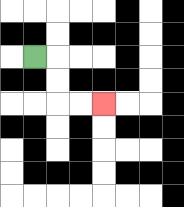{'start': '[1, 2]', 'end': '[4, 4]', 'path_directions': 'R,D,D,R,R', 'path_coordinates': '[[1, 2], [2, 2], [2, 3], [2, 4], [3, 4], [4, 4]]'}